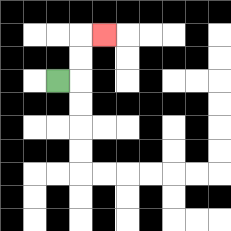{'start': '[2, 3]', 'end': '[4, 1]', 'path_directions': 'R,U,U,R', 'path_coordinates': '[[2, 3], [3, 3], [3, 2], [3, 1], [4, 1]]'}